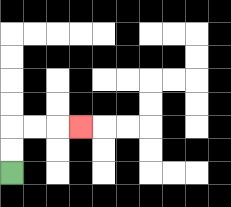{'start': '[0, 7]', 'end': '[3, 5]', 'path_directions': 'U,U,R,R,R', 'path_coordinates': '[[0, 7], [0, 6], [0, 5], [1, 5], [2, 5], [3, 5]]'}